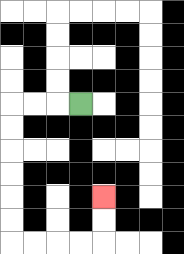{'start': '[3, 4]', 'end': '[4, 8]', 'path_directions': 'L,L,L,D,D,D,D,D,D,R,R,R,R,U,U', 'path_coordinates': '[[3, 4], [2, 4], [1, 4], [0, 4], [0, 5], [0, 6], [0, 7], [0, 8], [0, 9], [0, 10], [1, 10], [2, 10], [3, 10], [4, 10], [4, 9], [4, 8]]'}